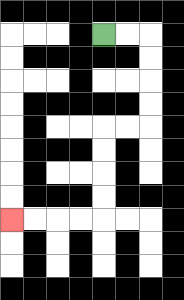{'start': '[4, 1]', 'end': '[0, 9]', 'path_directions': 'R,R,D,D,D,D,L,L,D,D,D,D,L,L,L,L', 'path_coordinates': '[[4, 1], [5, 1], [6, 1], [6, 2], [6, 3], [6, 4], [6, 5], [5, 5], [4, 5], [4, 6], [4, 7], [4, 8], [4, 9], [3, 9], [2, 9], [1, 9], [0, 9]]'}